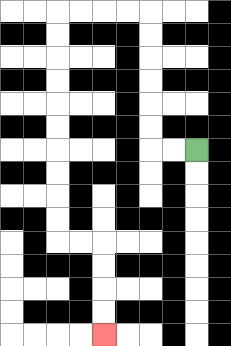{'start': '[8, 6]', 'end': '[4, 14]', 'path_directions': 'L,L,U,U,U,U,U,U,L,L,L,L,D,D,D,D,D,D,D,D,D,D,R,R,D,D,D,D', 'path_coordinates': '[[8, 6], [7, 6], [6, 6], [6, 5], [6, 4], [6, 3], [6, 2], [6, 1], [6, 0], [5, 0], [4, 0], [3, 0], [2, 0], [2, 1], [2, 2], [2, 3], [2, 4], [2, 5], [2, 6], [2, 7], [2, 8], [2, 9], [2, 10], [3, 10], [4, 10], [4, 11], [4, 12], [4, 13], [4, 14]]'}